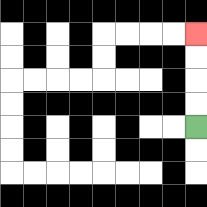{'start': '[8, 5]', 'end': '[8, 1]', 'path_directions': 'U,U,U,U', 'path_coordinates': '[[8, 5], [8, 4], [8, 3], [8, 2], [8, 1]]'}